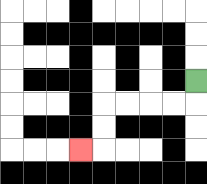{'start': '[8, 3]', 'end': '[3, 6]', 'path_directions': 'D,L,L,L,L,D,D,L', 'path_coordinates': '[[8, 3], [8, 4], [7, 4], [6, 4], [5, 4], [4, 4], [4, 5], [4, 6], [3, 6]]'}